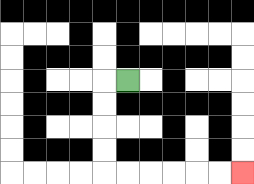{'start': '[5, 3]', 'end': '[10, 7]', 'path_directions': 'L,D,D,D,D,R,R,R,R,R,R', 'path_coordinates': '[[5, 3], [4, 3], [4, 4], [4, 5], [4, 6], [4, 7], [5, 7], [6, 7], [7, 7], [8, 7], [9, 7], [10, 7]]'}